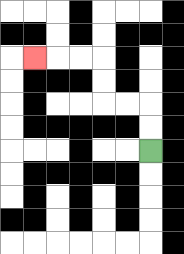{'start': '[6, 6]', 'end': '[1, 2]', 'path_directions': 'U,U,L,L,U,U,L,L,L', 'path_coordinates': '[[6, 6], [6, 5], [6, 4], [5, 4], [4, 4], [4, 3], [4, 2], [3, 2], [2, 2], [1, 2]]'}